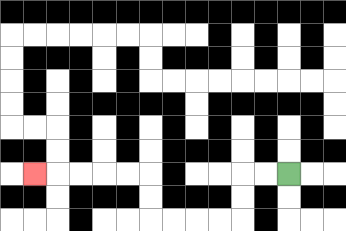{'start': '[12, 7]', 'end': '[1, 7]', 'path_directions': 'L,L,D,D,L,L,L,L,U,U,L,L,L,L,L', 'path_coordinates': '[[12, 7], [11, 7], [10, 7], [10, 8], [10, 9], [9, 9], [8, 9], [7, 9], [6, 9], [6, 8], [6, 7], [5, 7], [4, 7], [3, 7], [2, 7], [1, 7]]'}